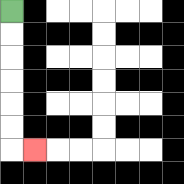{'start': '[0, 0]', 'end': '[1, 6]', 'path_directions': 'D,D,D,D,D,D,R', 'path_coordinates': '[[0, 0], [0, 1], [0, 2], [0, 3], [0, 4], [0, 5], [0, 6], [1, 6]]'}